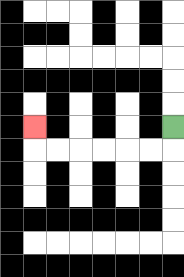{'start': '[7, 5]', 'end': '[1, 5]', 'path_directions': 'D,L,L,L,L,L,L,U', 'path_coordinates': '[[7, 5], [7, 6], [6, 6], [5, 6], [4, 6], [3, 6], [2, 6], [1, 6], [1, 5]]'}